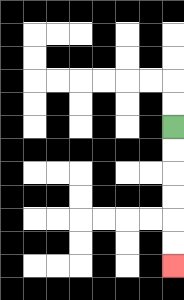{'start': '[7, 5]', 'end': '[7, 11]', 'path_directions': 'D,D,D,D,D,D', 'path_coordinates': '[[7, 5], [7, 6], [7, 7], [7, 8], [7, 9], [7, 10], [7, 11]]'}